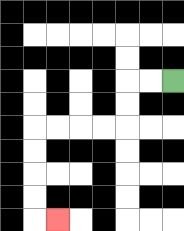{'start': '[7, 3]', 'end': '[2, 9]', 'path_directions': 'L,L,D,D,L,L,L,L,D,D,D,D,R', 'path_coordinates': '[[7, 3], [6, 3], [5, 3], [5, 4], [5, 5], [4, 5], [3, 5], [2, 5], [1, 5], [1, 6], [1, 7], [1, 8], [1, 9], [2, 9]]'}